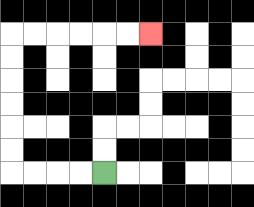{'start': '[4, 7]', 'end': '[6, 1]', 'path_directions': 'L,L,L,L,U,U,U,U,U,U,R,R,R,R,R,R', 'path_coordinates': '[[4, 7], [3, 7], [2, 7], [1, 7], [0, 7], [0, 6], [0, 5], [0, 4], [0, 3], [0, 2], [0, 1], [1, 1], [2, 1], [3, 1], [4, 1], [5, 1], [6, 1]]'}